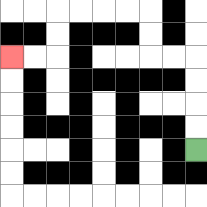{'start': '[8, 6]', 'end': '[0, 2]', 'path_directions': 'U,U,U,U,L,L,U,U,L,L,L,L,D,D,L,L', 'path_coordinates': '[[8, 6], [8, 5], [8, 4], [8, 3], [8, 2], [7, 2], [6, 2], [6, 1], [6, 0], [5, 0], [4, 0], [3, 0], [2, 0], [2, 1], [2, 2], [1, 2], [0, 2]]'}